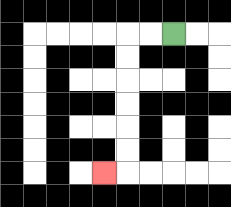{'start': '[7, 1]', 'end': '[4, 7]', 'path_directions': 'L,L,D,D,D,D,D,D,L', 'path_coordinates': '[[7, 1], [6, 1], [5, 1], [5, 2], [5, 3], [5, 4], [5, 5], [5, 6], [5, 7], [4, 7]]'}